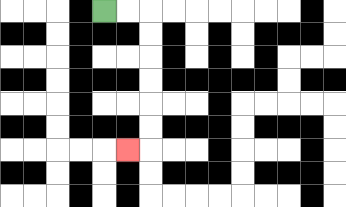{'start': '[4, 0]', 'end': '[5, 6]', 'path_directions': 'R,R,D,D,D,D,D,D,L', 'path_coordinates': '[[4, 0], [5, 0], [6, 0], [6, 1], [6, 2], [6, 3], [6, 4], [6, 5], [6, 6], [5, 6]]'}